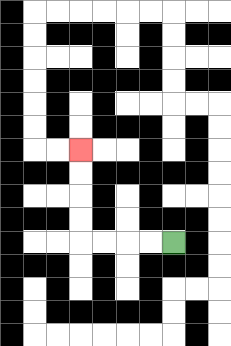{'start': '[7, 10]', 'end': '[3, 6]', 'path_directions': 'L,L,L,L,U,U,U,U', 'path_coordinates': '[[7, 10], [6, 10], [5, 10], [4, 10], [3, 10], [3, 9], [3, 8], [3, 7], [3, 6]]'}